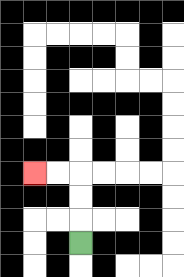{'start': '[3, 10]', 'end': '[1, 7]', 'path_directions': 'U,U,U,L,L', 'path_coordinates': '[[3, 10], [3, 9], [3, 8], [3, 7], [2, 7], [1, 7]]'}